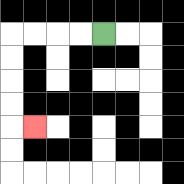{'start': '[4, 1]', 'end': '[1, 5]', 'path_directions': 'L,L,L,L,D,D,D,D,R', 'path_coordinates': '[[4, 1], [3, 1], [2, 1], [1, 1], [0, 1], [0, 2], [0, 3], [0, 4], [0, 5], [1, 5]]'}